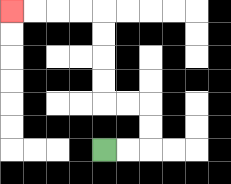{'start': '[4, 6]', 'end': '[0, 0]', 'path_directions': 'R,R,U,U,L,L,U,U,U,U,L,L,L,L', 'path_coordinates': '[[4, 6], [5, 6], [6, 6], [6, 5], [6, 4], [5, 4], [4, 4], [4, 3], [4, 2], [4, 1], [4, 0], [3, 0], [2, 0], [1, 0], [0, 0]]'}